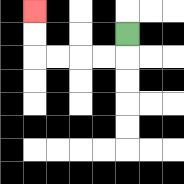{'start': '[5, 1]', 'end': '[1, 0]', 'path_directions': 'D,L,L,L,L,U,U', 'path_coordinates': '[[5, 1], [5, 2], [4, 2], [3, 2], [2, 2], [1, 2], [1, 1], [1, 0]]'}